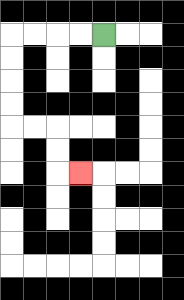{'start': '[4, 1]', 'end': '[3, 7]', 'path_directions': 'L,L,L,L,D,D,D,D,R,R,D,D,R', 'path_coordinates': '[[4, 1], [3, 1], [2, 1], [1, 1], [0, 1], [0, 2], [0, 3], [0, 4], [0, 5], [1, 5], [2, 5], [2, 6], [2, 7], [3, 7]]'}